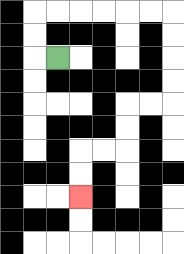{'start': '[2, 2]', 'end': '[3, 8]', 'path_directions': 'L,U,U,R,R,R,R,R,R,D,D,D,D,L,L,D,D,L,L,D,D', 'path_coordinates': '[[2, 2], [1, 2], [1, 1], [1, 0], [2, 0], [3, 0], [4, 0], [5, 0], [6, 0], [7, 0], [7, 1], [7, 2], [7, 3], [7, 4], [6, 4], [5, 4], [5, 5], [5, 6], [4, 6], [3, 6], [3, 7], [3, 8]]'}